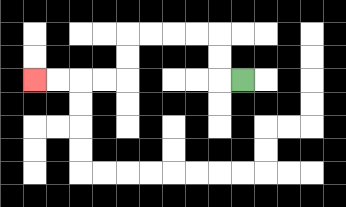{'start': '[10, 3]', 'end': '[1, 3]', 'path_directions': 'L,U,U,L,L,L,L,D,D,L,L,L,L', 'path_coordinates': '[[10, 3], [9, 3], [9, 2], [9, 1], [8, 1], [7, 1], [6, 1], [5, 1], [5, 2], [5, 3], [4, 3], [3, 3], [2, 3], [1, 3]]'}